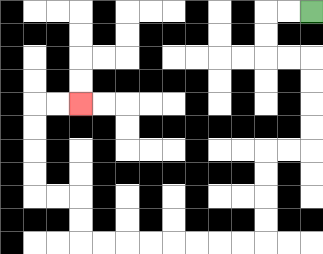{'start': '[13, 0]', 'end': '[3, 4]', 'path_directions': 'L,L,D,D,R,R,D,D,D,D,L,L,D,D,D,D,L,L,L,L,L,L,L,L,U,U,L,L,U,U,U,U,R,R', 'path_coordinates': '[[13, 0], [12, 0], [11, 0], [11, 1], [11, 2], [12, 2], [13, 2], [13, 3], [13, 4], [13, 5], [13, 6], [12, 6], [11, 6], [11, 7], [11, 8], [11, 9], [11, 10], [10, 10], [9, 10], [8, 10], [7, 10], [6, 10], [5, 10], [4, 10], [3, 10], [3, 9], [3, 8], [2, 8], [1, 8], [1, 7], [1, 6], [1, 5], [1, 4], [2, 4], [3, 4]]'}